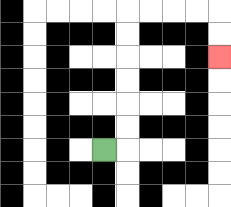{'start': '[4, 6]', 'end': '[9, 2]', 'path_directions': 'R,U,U,U,U,U,U,R,R,R,R,D,D', 'path_coordinates': '[[4, 6], [5, 6], [5, 5], [5, 4], [5, 3], [5, 2], [5, 1], [5, 0], [6, 0], [7, 0], [8, 0], [9, 0], [9, 1], [9, 2]]'}